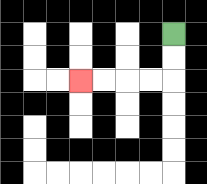{'start': '[7, 1]', 'end': '[3, 3]', 'path_directions': 'D,D,L,L,L,L', 'path_coordinates': '[[7, 1], [7, 2], [7, 3], [6, 3], [5, 3], [4, 3], [3, 3]]'}